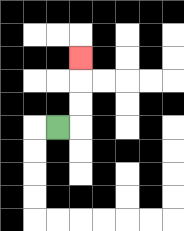{'start': '[2, 5]', 'end': '[3, 2]', 'path_directions': 'R,U,U,U', 'path_coordinates': '[[2, 5], [3, 5], [3, 4], [3, 3], [3, 2]]'}